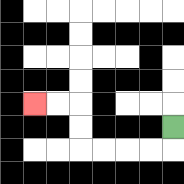{'start': '[7, 5]', 'end': '[1, 4]', 'path_directions': 'D,L,L,L,L,U,U,L,L', 'path_coordinates': '[[7, 5], [7, 6], [6, 6], [5, 6], [4, 6], [3, 6], [3, 5], [3, 4], [2, 4], [1, 4]]'}